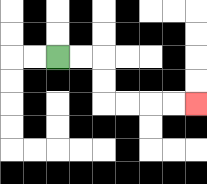{'start': '[2, 2]', 'end': '[8, 4]', 'path_directions': 'R,R,D,D,R,R,R,R', 'path_coordinates': '[[2, 2], [3, 2], [4, 2], [4, 3], [4, 4], [5, 4], [6, 4], [7, 4], [8, 4]]'}